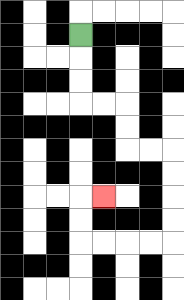{'start': '[3, 1]', 'end': '[4, 8]', 'path_directions': 'D,D,D,R,R,D,D,R,R,D,D,D,D,L,L,L,L,U,U,R', 'path_coordinates': '[[3, 1], [3, 2], [3, 3], [3, 4], [4, 4], [5, 4], [5, 5], [5, 6], [6, 6], [7, 6], [7, 7], [7, 8], [7, 9], [7, 10], [6, 10], [5, 10], [4, 10], [3, 10], [3, 9], [3, 8], [4, 8]]'}